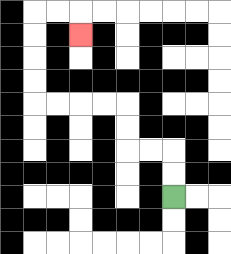{'start': '[7, 8]', 'end': '[3, 1]', 'path_directions': 'U,U,L,L,U,U,L,L,L,L,U,U,U,U,R,R,D', 'path_coordinates': '[[7, 8], [7, 7], [7, 6], [6, 6], [5, 6], [5, 5], [5, 4], [4, 4], [3, 4], [2, 4], [1, 4], [1, 3], [1, 2], [1, 1], [1, 0], [2, 0], [3, 0], [3, 1]]'}